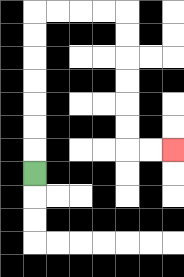{'start': '[1, 7]', 'end': '[7, 6]', 'path_directions': 'U,U,U,U,U,U,U,R,R,R,R,D,D,D,D,D,D,R,R', 'path_coordinates': '[[1, 7], [1, 6], [1, 5], [1, 4], [1, 3], [1, 2], [1, 1], [1, 0], [2, 0], [3, 0], [4, 0], [5, 0], [5, 1], [5, 2], [5, 3], [5, 4], [5, 5], [5, 6], [6, 6], [7, 6]]'}